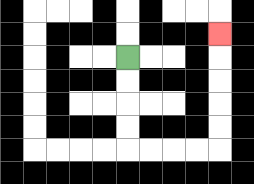{'start': '[5, 2]', 'end': '[9, 1]', 'path_directions': 'D,D,D,D,R,R,R,R,U,U,U,U,U', 'path_coordinates': '[[5, 2], [5, 3], [5, 4], [5, 5], [5, 6], [6, 6], [7, 6], [8, 6], [9, 6], [9, 5], [9, 4], [9, 3], [9, 2], [9, 1]]'}